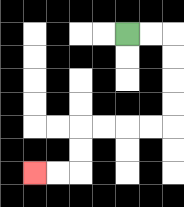{'start': '[5, 1]', 'end': '[1, 7]', 'path_directions': 'R,R,D,D,D,D,L,L,L,L,D,D,L,L', 'path_coordinates': '[[5, 1], [6, 1], [7, 1], [7, 2], [7, 3], [7, 4], [7, 5], [6, 5], [5, 5], [4, 5], [3, 5], [3, 6], [3, 7], [2, 7], [1, 7]]'}